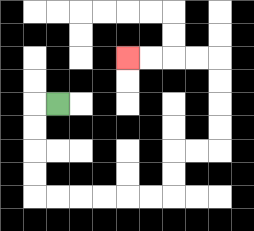{'start': '[2, 4]', 'end': '[5, 2]', 'path_directions': 'L,D,D,D,D,R,R,R,R,R,R,U,U,R,R,U,U,U,U,L,L,L,L', 'path_coordinates': '[[2, 4], [1, 4], [1, 5], [1, 6], [1, 7], [1, 8], [2, 8], [3, 8], [4, 8], [5, 8], [6, 8], [7, 8], [7, 7], [7, 6], [8, 6], [9, 6], [9, 5], [9, 4], [9, 3], [9, 2], [8, 2], [7, 2], [6, 2], [5, 2]]'}